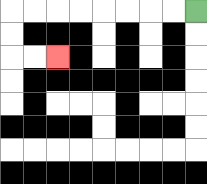{'start': '[8, 0]', 'end': '[2, 2]', 'path_directions': 'L,L,L,L,L,L,L,L,D,D,R,R', 'path_coordinates': '[[8, 0], [7, 0], [6, 0], [5, 0], [4, 0], [3, 0], [2, 0], [1, 0], [0, 0], [0, 1], [0, 2], [1, 2], [2, 2]]'}